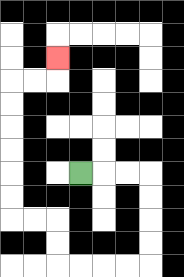{'start': '[3, 7]', 'end': '[2, 2]', 'path_directions': 'R,R,R,D,D,D,D,L,L,L,L,U,U,L,L,U,U,U,U,U,U,R,R,U', 'path_coordinates': '[[3, 7], [4, 7], [5, 7], [6, 7], [6, 8], [6, 9], [6, 10], [6, 11], [5, 11], [4, 11], [3, 11], [2, 11], [2, 10], [2, 9], [1, 9], [0, 9], [0, 8], [0, 7], [0, 6], [0, 5], [0, 4], [0, 3], [1, 3], [2, 3], [2, 2]]'}